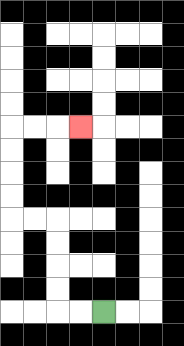{'start': '[4, 13]', 'end': '[3, 5]', 'path_directions': 'L,L,U,U,U,U,L,L,U,U,U,U,R,R,R', 'path_coordinates': '[[4, 13], [3, 13], [2, 13], [2, 12], [2, 11], [2, 10], [2, 9], [1, 9], [0, 9], [0, 8], [0, 7], [0, 6], [0, 5], [1, 5], [2, 5], [3, 5]]'}